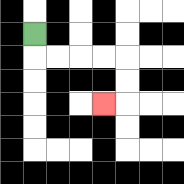{'start': '[1, 1]', 'end': '[4, 4]', 'path_directions': 'D,R,R,R,R,D,D,L', 'path_coordinates': '[[1, 1], [1, 2], [2, 2], [3, 2], [4, 2], [5, 2], [5, 3], [5, 4], [4, 4]]'}